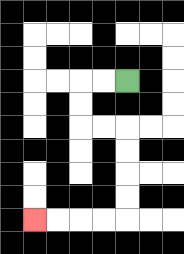{'start': '[5, 3]', 'end': '[1, 9]', 'path_directions': 'L,L,D,D,R,R,D,D,D,D,L,L,L,L', 'path_coordinates': '[[5, 3], [4, 3], [3, 3], [3, 4], [3, 5], [4, 5], [5, 5], [5, 6], [5, 7], [5, 8], [5, 9], [4, 9], [3, 9], [2, 9], [1, 9]]'}